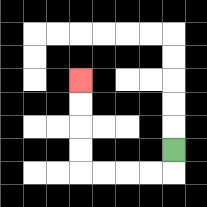{'start': '[7, 6]', 'end': '[3, 3]', 'path_directions': 'D,L,L,L,L,U,U,U,U', 'path_coordinates': '[[7, 6], [7, 7], [6, 7], [5, 7], [4, 7], [3, 7], [3, 6], [3, 5], [3, 4], [3, 3]]'}